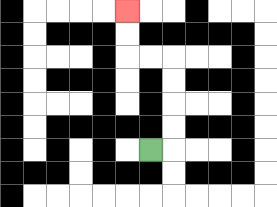{'start': '[6, 6]', 'end': '[5, 0]', 'path_directions': 'R,U,U,U,U,L,L,U,U', 'path_coordinates': '[[6, 6], [7, 6], [7, 5], [7, 4], [7, 3], [7, 2], [6, 2], [5, 2], [5, 1], [5, 0]]'}